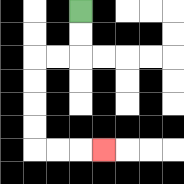{'start': '[3, 0]', 'end': '[4, 6]', 'path_directions': 'D,D,L,L,D,D,D,D,R,R,R', 'path_coordinates': '[[3, 0], [3, 1], [3, 2], [2, 2], [1, 2], [1, 3], [1, 4], [1, 5], [1, 6], [2, 6], [3, 6], [4, 6]]'}